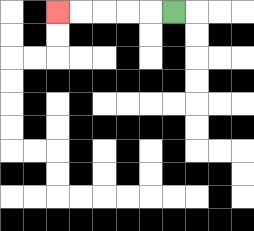{'start': '[7, 0]', 'end': '[2, 0]', 'path_directions': 'L,L,L,L,L', 'path_coordinates': '[[7, 0], [6, 0], [5, 0], [4, 0], [3, 0], [2, 0]]'}